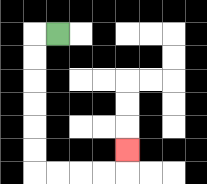{'start': '[2, 1]', 'end': '[5, 6]', 'path_directions': 'L,D,D,D,D,D,D,R,R,R,R,U', 'path_coordinates': '[[2, 1], [1, 1], [1, 2], [1, 3], [1, 4], [1, 5], [1, 6], [1, 7], [2, 7], [3, 7], [4, 7], [5, 7], [5, 6]]'}